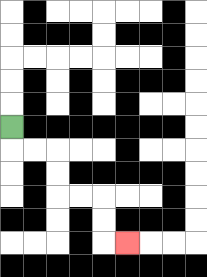{'start': '[0, 5]', 'end': '[5, 10]', 'path_directions': 'D,R,R,D,D,R,R,D,D,R', 'path_coordinates': '[[0, 5], [0, 6], [1, 6], [2, 6], [2, 7], [2, 8], [3, 8], [4, 8], [4, 9], [4, 10], [5, 10]]'}